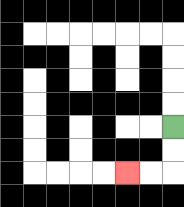{'start': '[7, 5]', 'end': '[5, 7]', 'path_directions': 'D,D,L,L', 'path_coordinates': '[[7, 5], [7, 6], [7, 7], [6, 7], [5, 7]]'}